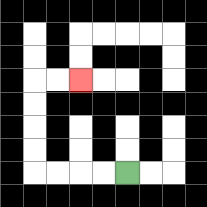{'start': '[5, 7]', 'end': '[3, 3]', 'path_directions': 'L,L,L,L,U,U,U,U,R,R', 'path_coordinates': '[[5, 7], [4, 7], [3, 7], [2, 7], [1, 7], [1, 6], [1, 5], [1, 4], [1, 3], [2, 3], [3, 3]]'}